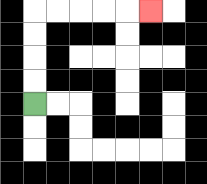{'start': '[1, 4]', 'end': '[6, 0]', 'path_directions': 'U,U,U,U,R,R,R,R,R', 'path_coordinates': '[[1, 4], [1, 3], [1, 2], [1, 1], [1, 0], [2, 0], [3, 0], [4, 0], [5, 0], [6, 0]]'}